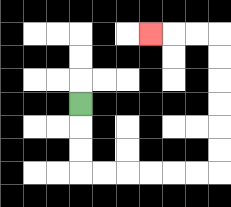{'start': '[3, 4]', 'end': '[6, 1]', 'path_directions': 'D,D,D,R,R,R,R,R,R,U,U,U,U,U,U,L,L,L', 'path_coordinates': '[[3, 4], [3, 5], [3, 6], [3, 7], [4, 7], [5, 7], [6, 7], [7, 7], [8, 7], [9, 7], [9, 6], [9, 5], [9, 4], [9, 3], [9, 2], [9, 1], [8, 1], [7, 1], [6, 1]]'}